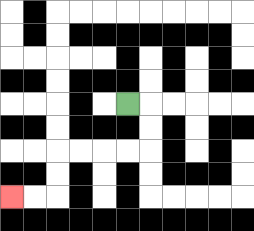{'start': '[5, 4]', 'end': '[0, 8]', 'path_directions': 'R,D,D,L,L,L,L,D,D,L,L', 'path_coordinates': '[[5, 4], [6, 4], [6, 5], [6, 6], [5, 6], [4, 6], [3, 6], [2, 6], [2, 7], [2, 8], [1, 8], [0, 8]]'}